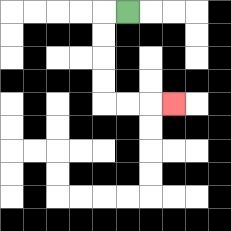{'start': '[5, 0]', 'end': '[7, 4]', 'path_directions': 'L,D,D,D,D,R,R,R', 'path_coordinates': '[[5, 0], [4, 0], [4, 1], [4, 2], [4, 3], [4, 4], [5, 4], [6, 4], [7, 4]]'}